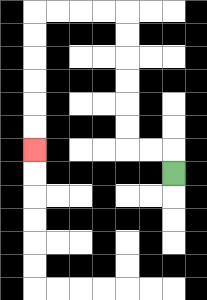{'start': '[7, 7]', 'end': '[1, 6]', 'path_directions': 'U,L,L,U,U,U,U,U,U,L,L,L,L,D,D,D,D,D,D', 'path_coordinates': '[[7, 7], [7, 6], [6, 6], [5, 6], [5, 5], [5, 4], [5, 3], [5, 2], [5, 1], [5, 0], [4, 0], [3, 0], [2, 0], [1, 0], [1, 1], [1, 2], [1, 3], [1, 4], [1, 5], [1, 6]]'}